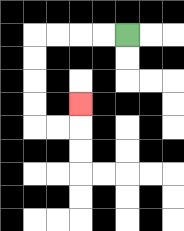{'start': '[5, 1]', 'end': '[3, 4]', 'path_directions': 'L,L,L,L,D,D,D,D,R,R,U', 'path_coordinates': '[[5, 1], [4, 1], [3, 1], [2, 1], [1, 1], [1, 2], [1, 3], [1, 4], [1, 5], [2, 5], [3, 5], [3, 4]]'}